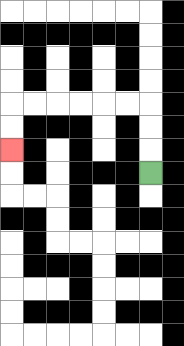{'start': '[6, 7]', 'end': '[0, 6]', 'path_directions': 'U,U,U,L,L,L,L,L,L,D,D', 'path_coordinates': '[[6, 7], [6, 6], [6, 5], [6, 4], [5, 4], [4, 4], [3, 4], [2, 4], [1, 4], [0, 4], [0, 5], [0, 6]]'}